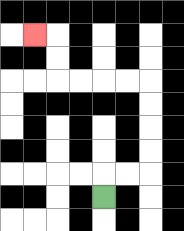{'start': '[4, 8]', 'end': '[1, 1]', 'path_directions': 'U,R,R,U,U,U,U,L,L,L,L,U,U,L', 'path_coordinates': '[[4, 8], [4, 7], [5, 7], [6, 7], [6, 6], [6, 5], [6, 4], [6, 3], [5, 3], [4, 3], [3, 3], [2, 3], [2, 2], [2, 1], [1, 1]]'}